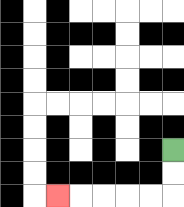{'start': '[7, 6]', 'end': '[2, 8]', 'path_directions': 'D,D,L,L,L,L,L', 'path_coordinates': '[[7, 6], [7, 7], [7, 8], [6, 8], [5, 8], [4, 8], [3, 8], [2, 8]]'}